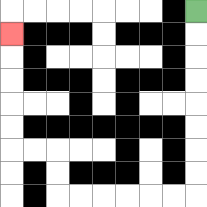{'start': '[8, 0]', 'end': '[0, 1]', 'path_directions': 'D,D,D,D,D,D,D,D,L,L,L,L,L,L,U,U,L,L,U,U,U,U,U', 'path_coordinates': '[[8, 0], [8, 1], [8, 2], [8, 3], [8, 4], [8, 5], [8, 6], [8, 7], [8, 8], [7, 8], [6, 8], [5, 8], [4, 8], [3, 8], [2, 8], [2, 7], [2, 6], [1, 6], [0, 6], [0, 5], [0, 4], [0, 3], [0, 2], [0, 1]]'}